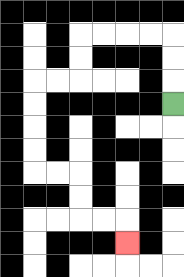{'start': '[7, 4]', 'end': '[5, 10]', 'path_directions': 'U,U,U,L,L,L,L,D,D,L,L,D,D,D,D,R,R,D,D,R,R,D', 'path_coordinates': '[[7, 4], [7, 3], [7, 2], [7, 1], [6, 1], [5, 1], [4, 1], [3, 1], [3, 2], [3, 3], [2, 3], [1, 3], [1, 4], [1, 5], [1, 6], [1, 7], [2, 7], [3, 7], [3, 8], [3, 9], [4, 9], [5, 9], [5, 10]]'}